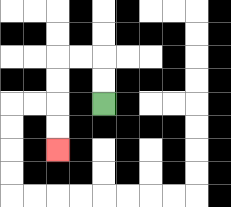{'start': '[4, 4]', 'end': '[2, 6]', 'path_directions': 'U,U,L,L,D,D,D,D', 'path_coordinates': '[[4, 4], [4, 3], [4, 2], [3, 2], [2, 2], [2, 3], [2, 4], [2, 5], [2, 6]]'}